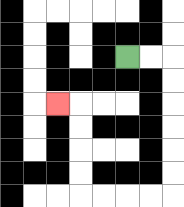{'start': '[5, 2]', 'end': '[2, 4]', 'path_directions': 'R,R,D,D,D,D,D,D,L,L,L,L,U,U,U,U,L', 'path_coordinates': '[[5, 2], [6, 2], [7, 2], [7, 3], [7, 4], [7, 5], [7, 6], [7, 7], [7, 8], [6, 8], [5, 8], [4, 8], [3, 8], [3, 7], [3, 6], [3, 5], [3, 4], [2, 4]]'}